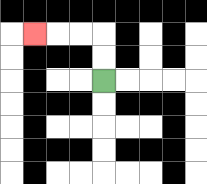{'start': '[4, 3]', 'end': '[1, 1]', 'path_directions': 'U,U,L,L,L', 'path_coordinates': '[[4, 3], [4, 2], [4, 1], [3, 1], [2, 1], [1, 1]]'}